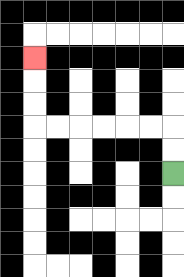{'start': '[7, 7]', 'end': '[1, 2]', 'path_directions': 'U,U,L,L,L,L,L,L,U,U,U', 'path_coordinates': '[[7, 7], [7, 6], [7, 5], [6, 5], [5, 5], [4, 5], [3, 5], [2, 5], [1, 5], [1, 4], [1, 3], [1, 2]]'}